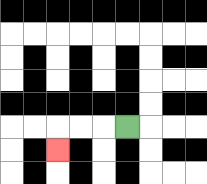{'start': '[5, 5]', 'end': '[2, 6]', 'path_directions': 'L,L,L,D', 'path_coordinates': '[[5, 5], [4, 5], [3, 5], [2, 5], [2, 6]]'}